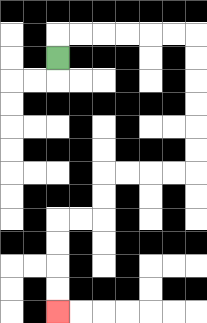{'start': '[2, 2]', 'end': '[2, 13]', 'path_directions': 'U,R,R,R,R,R,R,D,D,D,D,D,D,L,L,L,L,D,D,L,L,D,D,D,D', 'path_coordinates': '[[2, 2], [2, 1], [3, 1], [4, 1], [5, 1], [6, 1], [7, 1], [8, 1], [8, 2], [8, 3], [8, 4], [8, 5], [8, 6], [8, 7], [7, 7], [6, 7], [5, 7], [4, 7], [4, 8], [4, 9], [3, 9], [2, 9], [2, 10], [2, 11], [2, 12], [2, 13]]'}